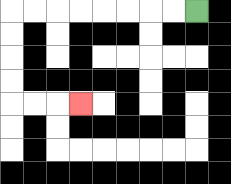{'start': '[8, 0]', 'end': '[3, 4]', 'path_directions': 'L,L,L,L,L,L,L,L,D,D,D,D,R,R,R', 'path_coordinates': '[[8, 0], [7, 0], [6, 0], [5, 0], [4, 0], [3, 0], [2, 0], [1, 0], [0, 0], [0, 1], [0, 2], [0, 3], [0, 4], [1, 4], [2, 4], [3, 4]]'}